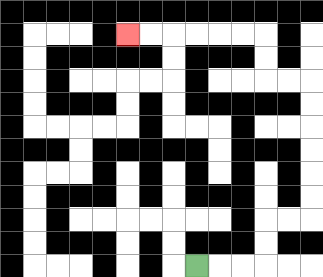{'start': '[8, 11]', 'end': '[5, 1]', 'path_directions': 'R,R,R,U,U,R,R,U,U,U,U,U,U,L,L,U,U,L,L,L,L,L,L', 'path_coordinates': '[[8, 11], [9, 11], [10, 11], [11, 11], [11, 10], [11, 9], [12, 9], [13, 9], [13, 8], [13, 7], [13, 6], [13, 5], [13, 4], [13, 3], [12, 3], [11, 3], [11, 2], [11, 1], [10, 1], [9, 1], [8, 1], [7, 1], [6, 1], [5, 1]]'}